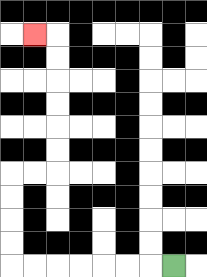{'start': '[7, 11]', 'end': '[1, 1]', 'path_directions': 'L,L,L,L,L,L,L,U,U,U,U,R,R,U,U,U,U,U,U,L', 'path_coordinates': '[[7, 11], [6, 11], [5, 11], [4, 11], [3, 11], [2, 11], [1, 11], [0, 11], [0, 10], [0, 9], [0, 8], [0, 7], [1, 7], [2, 7], [2, 6], [2, 5], [2, 4], [2, 3], [2, 2], [2, 1], [1, 1]]'}